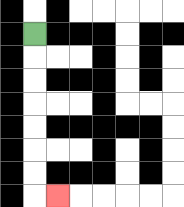{'start': '[1, 1]', 'end': '[2, 8]', 'path_directions': 'D,D,D,D,D,D,D,R', 'path_coordinates': '[[1, 1], [1, 2], [1, 3], [1, 4], [1, 5], [1, 6], [1, 7], [1, 8], [2, 8]]'}